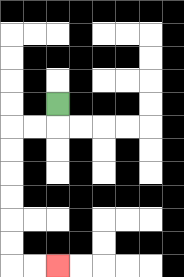{'start': '[2, 4]', 'end': '[2, 11]', 'path_directions': 'D,L,L,D,D,D,D,D,D,R,R', 'path_coordinates': '[[2, 4], [2, 5], [1, 5], [0, 5], [0, 6], [0, 7], [0, 8], [0, 9], [0, 10], [0, 11], [1, 11], [2, 11]]'}